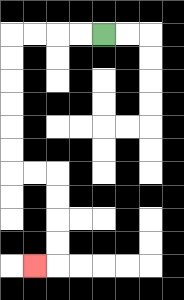{'start': '[4, 1]', 'end': '[1, 11]', 'path_directions': 'L,L,L,L,D,D,D,D,D,D,R,R,D,D,D,D,L', 'path_coordinates': '[[4, 1], [3, 1], [2, 1], [1, 1], [0, 1], [0, 2], [0, 3], [0, 4], [0, 5], [0, 6], [0, 7], [1, 7], [2, 7], [2, 8], [2, 9], [2, 10], [2, 11], [1, 11]]'}